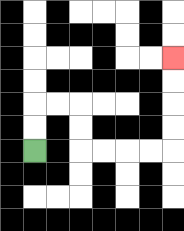{'start': '[1, 6]', 'end': '[7, 2]', 'path_directions': 'U,U,R,R,D,D,R,R,R,R,U,U,U,U', 'path_coordinates': '[[1, 6], [1, 5], [1, 4], [2, 4], [3, 4], [3, 5], [3, 6], [4, 6], [5, 6], [6, 6], [7, 6], [7, 5], [7, 4], [7, 3], [7, 2]]'}